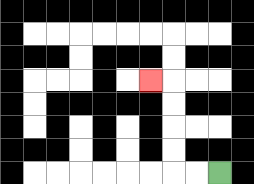{'start': '[9, 7]', 'end': '[6, 3]', 'path_directions': 'L,L,U,U,U,U,L', 'path_coordinates': '[[9, 7], [8, 7], [7, 7], [7, 6], [7, 5], [7, 4], [7, 3], [6, 3]]'}